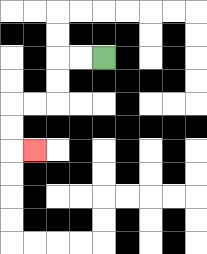{'start': '[4, 2]', 'end': '[1, 6]', 'path_directions': 'L,L,D,D,L,L,D,D,R', 'path_coordinates': '[[4, 2], [3, 2], [2, 2], [2, 3], [2, 4], [1, 4], [0, 4], [0, 5], [0, 6], [1, 6]]'}